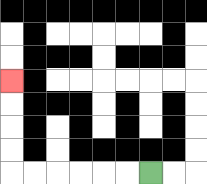{'start': '[6, 7]', 'end': '[0, 3]', 'path_directions': 'L,L,L,L,L,L,U,U,U,U', 'path_coordinates': '[[6, 7], [5, 7], [4, 7], [3, 7], [2, 7], [1, 7], [0, 7], [0, 6], [0, 5], [0, 4], [0, 3]]'}